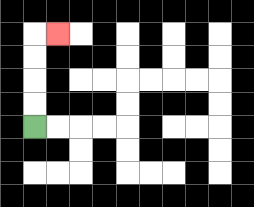{'start': '[1, 5]', 'end': '[2, 1]', 'path_directions': 'U,U,U,U,R', 'path_coordinates': '[[1, 5], [1, 4], [1, 3], [1, 2], [1, 1], [2, 1]]'}